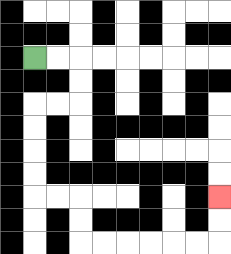{'start': '[1, 2]', 'end': '[9, 8]', 'path_directions': 'R,R,D,D,L,L,D,D,D,D,R,R,D,D,R,R,R,R,R,R,U,U', 'path_coordinates': '[[1, 2], [2, 2], [3, 2], [3, 3], [3, 4], [2, 4], [1, 4], [1, 5], [1, 6], [1, 7], [1, 8], [2, 8], [3, 8], [3, 9], [3, 10], [4, 10], [5, 10], [6, 10], [7, 10], [8, 10], [9, 10], [9, 9], [9, 8]]'}